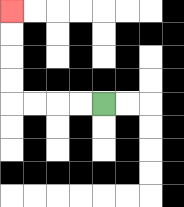{'start': '[4, 4]', 'end': '[0, 0]', 'path_directions': 'L,L,L,L,U,U,U,U', 'path_coordinates': '[[4, 4], [3, 4], [2, 4], [1, 4], [0, 4], [0, 3], [0, 2], [0, 1], [0, 0]]'}